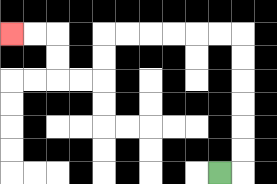{'start': '[9, 7]', 'end': '[0, 1]', 'path_directions': 'R,U,U,U,U,U,U,L,L,L,L,L,L,D,D,L,L,U,U,L,L', 'path_coordinates': '[[9, 7], [10, 7], [10, 6], [10, 5], [10, 4], [10, 3], [10, 2], [10, 1], [9, 1], [8, 1], [7, 1], [6, 1], [5, 1], [4, 1], [4, 2], [4, 3], [3, 3], [2, 3], [2, 2], [2, 1], [1, 1], [0, 1]]'}